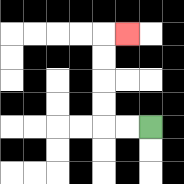{'start': '[6, 5]', 'end': '[5, 1]', 'path_directions': 'L,L,U,U,U,U,R', 'path_coordinates': '[[6, 5], [5, 5], [4, 5], [4, 4], [4, 3], [4, 2], [4, 1], [5, 1]]'}